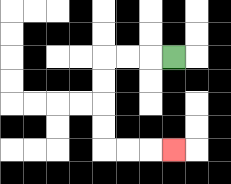{'start': '[7, 2]', 'end': '[7, 6]', 'path_directions': 'L,L,L,D,D,D,D,R,R,R', 'path_coordinates': '[[7, 2], [6, 2], [5, 2], [4, 2], [4, 3], [4, 4], [4, 5], [4, 6], [5, 6], [6, 6], [7, 6]]'}